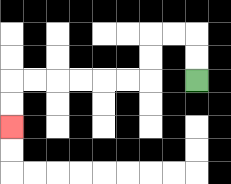{'start': '[8, 3]', 'end': '[0, 5]', 'path_directions': 'U,U,L,L,D,D,L,L,L,L,L,L,D,D', 'path_coordinates': '[[8, 3], [8, 2], [8, 1], [7, 1], [6, 1], [6, 2], [6, 3], [5, 3], [4, 3], [3, 3], [2, 3], [1, 3], [0, 3], [0, 4], [0, 5]]'}